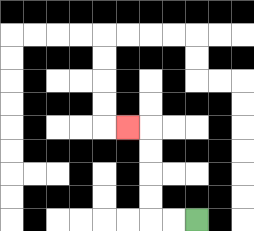{'start': '[8, 9]', 'end': '[5, 5]', 'path_directions': 'L,L,U,U,U,U,L', 'path_coordinates': '[[8, 9], [7, 9], [6, 9], [6, 8], [6, 7], [6, 6], [6, 5], [5, 5]]'}